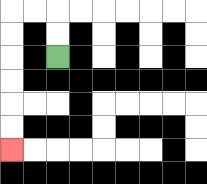{'start': '[2, 2]', 'end': '[0, 6]', 'path_directions': 'U,U,L,L,D,D,D,D,D,D', 'path_coordinates': '[[2, 2], [2, 1], [2, 0], [1, 0], [0, 0], [0, 1], [0, 2], [0, 3], [0, 4], [0, 5], [0, 6]]'}